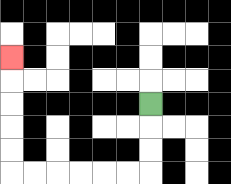{'start': '[6, 4]', 'end': '[0, 2]', 'path_directions': 'D,D,D,L,L,L,L,L,L,U,U,U,U,U', 'path_coordinates': '[[6, 4], [6, 5], [6, 6], [6, 7], [5, 7], [4, 7], [3, 7], [2, 7], [1, 7], [0, 7], [0, 6], [0, 5], [0, 4], [0, 3], [0, 2]]'}